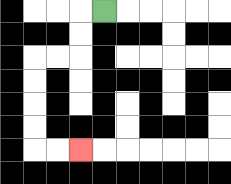{'start': '[4, 0]', 'end': '[3, 6]', 'path_directions': 'L,D,D,L,L,D,D,D,D,R,R', 'path_coordinates': '[[4, 0], [3, 0], [3, 1], [3, 2], [2, 2], [1, 2], [1, 3], [1, 4], [1, 5], [1, 6], [2, 6], [3, 6]]'}